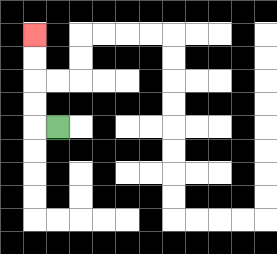{'start': '[2, 5]', 'end': '[1, 1]', 'path_directions': 'L,U,U,U,U', 'path_coordinates': '[[2, 5], [1, 5], [1, 4], [1, 3], [1, 2], [1, 1]]'}